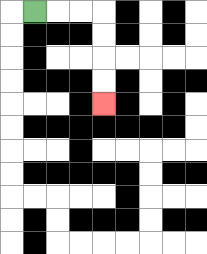{'start': '[1, 0]', 'end': '[4, 4]', 'path_directions': 'R,R,R,D,D,D,D', 'path_coordinates': '[[1, 0], [2, 0], [3, 0], [4, 0], [4, 1], [4, 2], [4, 3], [4, 4]]'}